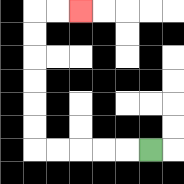{'start': '[6, 6]', 'end': '[3, 0]', 'path_directions': 'L,L,L,L,L,U,U,U,U,U,U,R,R', 'path_coordinates': '[[6, 6], [5, 6], [4, 6], [3, 6], [2, 6], [1, 6], [1, 5], [1, 4], [1, 3], [1, 2], [1, 1], [1, 0], [2, 0], [3, 0]]'}